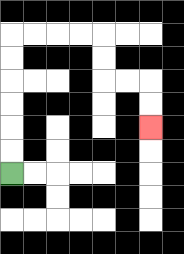{'start': '[0, 7]', 'end': '[6, 5]', 'path_directions': 'U,U,U,U,U,U,R,R,R,R,D,D,R,R,D,D', 'path_coordinates': '[[0, 7], [0, 6], [0, 5], [0, 4], [0, 3], [0, 2], [0, 1], [1, 1], [2, 1], [3, 1], [4, 1], [4, 2], [4, 3], [5, 3], [6, 3], [6, 4], [6, 5]]'}